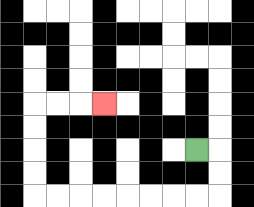{'start': '[8, 6]', 'end': '[4, 4]', 'path_directions': 'R,D,D,L,L,L,L,L,L,L,L,U,U,U,U,R,R,R', 'path_coordinates': '[[8, 6], [9, 6], [9, 7], [9, 8], [8, 8], [7, 8], [6, 8], [5, 8], [4, 8], [3, 8], [2, 8], [1, 8], [1, 7], [1, 6], [1, 5], [1, 4], [2, 4], [3, 4], [4, 4]]'}